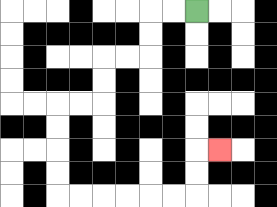{'start': '[8, 0]', 'end': '[9, 6]', 'path_directions': 'L,L,D,D,L,L,D,D,L,L,D,D,D,D,R,R,R,R,R,R,U,U,R', 'path_coordinates': '[[8, 0], [7, 0], [6, 0], [6, 1], [6, 2], [5, 2], [4, 2], [4, 3], [4, 4], [3, 4], [2, 4], [2, 5], [2, 6], [2, 7], [2, 8], [3, 8], [4, 8], [5, 8], [6, 8], [7, 8], [8, 8], [8, 7], [8, 6], [9, 6]]'}